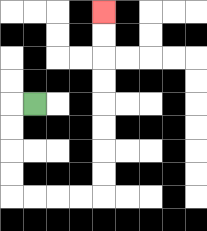{'start': '[1, 4]', 'end': '[4, 0]', 'path_directions': 'L,D,D,D,D,R,R,R,R,U,U,U,U,U,U,U,U', 'path_coordinates': '[[1, 4], [0, 4], [0, 5], [0, 6], [0, 7], [0, 8], [1, 8], [2, 8], [3, 8], [4, 8], [4, 7], [4, 6], [4, 5], [4, 4], [4, 3], [4, 2], [4, 1], [4, 0]]'}